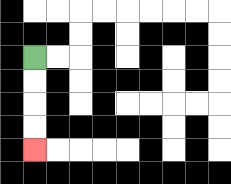{'start': '[1, 2]', 'end': '[1, 6]', 'path_directions': 'D,D,D,D', 'path_coordinates': '[[1, 2], [1, 3], [1, 4], [1, 5], [1, 6]]'}